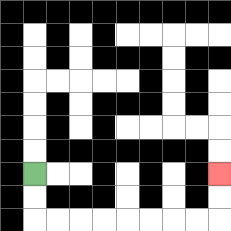{'start': '[1, 7]', 'end': '[9, 7]', 'path_directions': 'D,D,R,R,R,R,R,R,R,R,U,U', 'path_coordinates': '[[1, 7], [1, 8], [1, 9], [2, 9], [3, 9], [4, 9], [5, 9], [6, 9], [7, 9], [8, 9], [9, 9], [9, 8], [9, 7]]'}